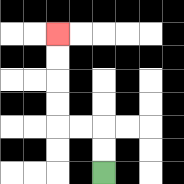{'start': '[4, 7]', 'end': '[2, 1]', 'path_directions': 'U,U,L,L,U,U,U,U', 'path_coordinates': '[[4, 7], [4, 6], [4, 5], [3, 5], [2, 5], [2, 4], [2, 3], [2, 2], [2, 1]]'}